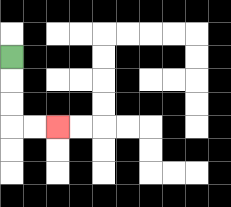{'start': '[0, 2]', 'end': '[2, 5]', 'path_directions': 'D,D,D,R,R', 'path_coordinates': '[[0, 2], [0, 3], [0, 4], [0, 5], [1, 5], [2, 5]]'}